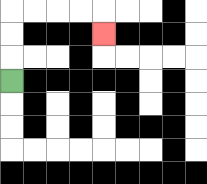{'start': '[0, 3]', 'end': '[4, 1]', 'path_directions': 'U,U,U,R,R,R,R,D', 'path_coordinates': '[[0, 3], [0, 2], [0, 1], [0, 0], [1, 0], [2, 0], [3, 0], [4, 0], [4, 1]]'}